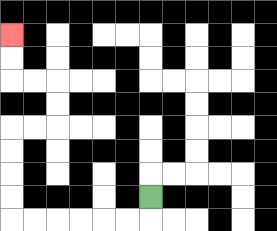{'start': '[6, 8]', 'end': '[0, 1]', 'path_directions': 'D,L,L,L,L,L,L,U,U,U,U,R,R,U,U,L,L,U,U', 'path_coordinates': '[[6, 8], [6, 9], [5, 9], [4, 9], [3, 9], [2, 9], [1, 9], [0, 9], [0, 8], [0, 7], [0, 6], [0, 5], [1, 5], [2, 5], [2, 4], [2, 3], [1, 3], [0, 3], [0, 2], [0, 1]]'}